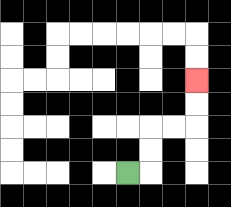{'start': '[5, 7]', 'end': '[8, 3]', 'path_directions': 'R,U,U,R,R,U,U', 'path_coordinates': '[[5, 7], [6, 7], [6, 6], [6, 5], [7, 5], [8, 5], [8, 4], [8, 3]]'}